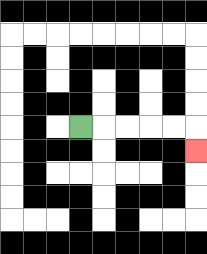{'start': '[3, 5]', 'end': '[8, 6]', 'path_directions': 'R,R,R,R,R,D', 'path_coordinates': '[[3, 5], [4, 5], [5, 5], [6, 5], [7, 5], [8, 5], [8, 6]]'}